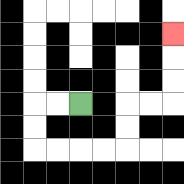{'start': '[3, 4]', 'end': '[7, 1]', 'path_directions': 'L,L,D,D,R,R,R,R,U,U,R,R,U,U,U', 'path_coordinates': '[[3, 4], [2, 4], [1, 4], [1, 5], [1, 6], [2, 6], [3, 6], [4, 6], [5, 6], [5, 5], [5, 4], [6, 4], [7, 4], [7, 3], [7, 2], [7, 1]]'}